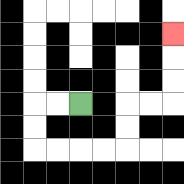{'start': '[3, 4]', 'end': '[7, 1]', 'path_directions': 'L,L,D,D,R,R,R,R,U,U,R,R,U,U,U', 'path_coordinates': '[[3, 4], [2, 4], [1, 4], [1, 5], [1, 6], [2, 6], [3, 6], [4, 6], [5, 6], [5, 5], [5, 4], [6, 4], [7, 4], [7, 3], [7, 2], [7, 1]]'}